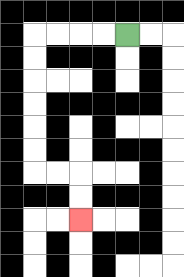{'start': '[5, 1]', 'end': '[3, 9]', 'path_directions': 'L,L,L,L,D,D,D,D,D,D,R,R,D,D', 'path_coordinates': '[[5, 1], [4, 1], [3, 1], [2, 1], [1, 1], [1, 2], [1, 3], [1, 4], [1, 5], [1, 6], [1, 7], [2, 7], [3, 7], [3, 8], [3, 9]]'}